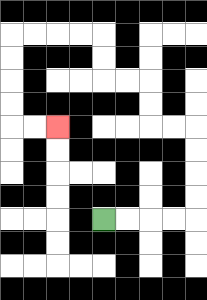{'start': '[4, 9]', 'end': '[2, 5]', 'path_directions': 'R,R,R,R,U,U,U,U,L,L,U,U,L,L,U,U,L,L,L,L,D,D,D,D,R,R', 'path_coordinates': '[[4, 9], [5, 9], [6, 9], [7, 9], [8, 9], [8, 8], [8, 7], [8, 6], [8, 5], [7, 5], [6, 5], [6, 4], [6, 3], [5, 3], [4, 3], [4, 2], [4, 1], [3, 1], [2, 1], [1, 1], [0, 1], [0, 2], [0, 3], [0, 4], [0, 5], [1, 5], [2, 5]]'}